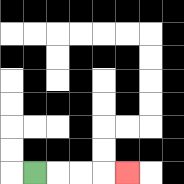{'start': '[1, 7]', 'end': '[5, 7]', 'path_directions': 'R,R,R,R', 'path_coordinates': '[[1, 7], [2, 7], [3, 7], [4, 7], [5, 7]]'}